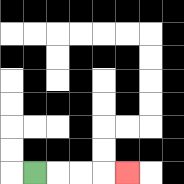{'start': '[1, 7]', 'end': '[5, 7]', 'path_directions': 'R,R,R,R', 'path_coordinates': '[[1, 7], [2, 7], [3, 7], [4, 7], [5, 7]]'}